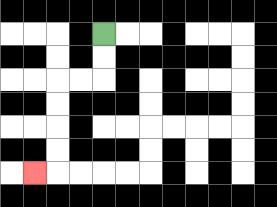{'start': '[4, 1]', 'end': '[1, 7]', 'path_directions': 'D,D,L,L,D,D,D,D,L', 'path_coordinates': '[[4, 1], [4, 2], [4, 3], [3, 3], [2, 3], [2, 4], [2, 5], [2, 6], [2, 7], [1, 7]]'}